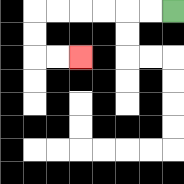{'start': '[7, 0]', 'end': '[3, 2]', 'path_directions': 'L,L,L,L,L,L,D,D,R,R', 'path_coordinates': '[[7, 0], [6, 0], [5, 0], [4, 0], [3, 0], [2, 0], [1, 0], [1, 1], [1, 2], [2, 2], [3, 2]]'}